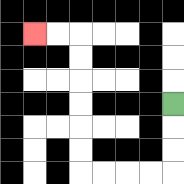{'start': '[7, 4]', 'end': '[1, 1]', 'path_directions': 'D,D,D,L,L,L,L,U,U,U,U,U,U,L,L', 'path_coordinates': '[[7, 4], [7, 5], [7, 6], [7, 7], [6, 7], [5, 7], [4, 7], [3, 7], [3, 6], [3, 5], [3, 4], [3, 3], [3, 2], [3, 1], [2, 1], [1, 1]]'}